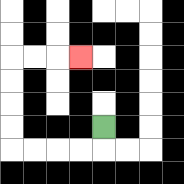{'start': '[4, 5]', 'end': '[3, 2]', 'path_directions': 'D,L,L,L,L,U,U,U,U,R,R,R', 'path_coordinates': '[[4, 5], [4, 6], [3, 6], [2, 6], [1, 6], [0, 6], [0, 5], [0, 4], [0, 3], [0, 2], [1, 2], [2, 2], [3, 2]]'}